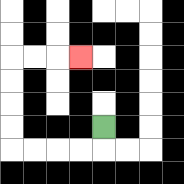{'start': '[4, 5]', 'end': '[3, 2]', 'path_directions': 'D,L,L,L,L,U,U,U,U,R,R,R', 'path_coordinates': '[[4, 5], [4, 6], [3, 6], [2, 6], [1, 6], [0, 6], [0, 5], [0, 4], [0, 3], [0, 2], [1, 2], [2, 2], [3, 2]]'}